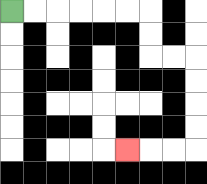{'start': '[0, 0]', 'end': '[5, 6]', 'path_directions': 'R,R,R,R,R,R,D,D,R,R,D,D,D,D,L,L,L', 'path_coordinates': '[[0, 0], [1, 0], [2, 0], [3, 0], [4, 0], [5, 0], [6, 0], [6, 1], [6, 2], [7, 2], [8, 2], [8, 3], [8, 4], [8, 5], [8, 6], [7, 6], [6, 6], [5, 6]]'}